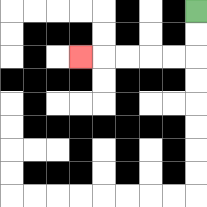{'start': '[8, 0]', 'end': '[3, 2]', 'path_directions': 'D,D,L,L,L,L,L', 'path_coordinates': '[[8, 0], [8, 1], [8, 2], [7, 2], [6, 2], [5, 2], [4, 2], [3, 2]]'}